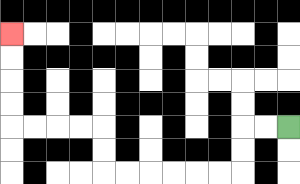{'start': '[12, 5]', 'end': '[0, 1]', 'path_directions': 'L,L,D,D,L,L,L,L,L,L,U,U,L,L,L,L,U,U,U,U', 'path_coordinates': '[[12, 5], [11, 5], [10, 5], [10, 6], [10, 7], [9, 7], [8, 7], [7, 7], [6, 7], [5, 7], [4, 7], [4, 6], [4, 5], [3, 5], [2, 5], [1, 5], [0, 5], [0, 4], [0, 3], [0, 2], [0, 1]]'}